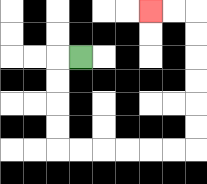{'start': '[3, 2]', 'end': '[6, 0]', 'path_directions': 'L,D,D,D,D,R,R,R,R,R,R,U,U,U,U,U,U,L,L', 'path_coordinates': '[[3, 2], [2, 2], [2, 3], [2, 4], [2, 5], [2, 6], [3, 6], [4, 6], [5, 6], [6, 6], [7, 6], [8, 6], [8, 5], [8, 4], [8, 3], [8, 2], [8, 1], [8, 0], [7, 0], [6, 0]]'}